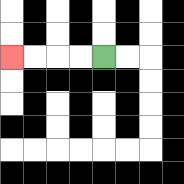{'start': '[4, 2]', 'end': '[0, 2]', 'path_directions': 'L,L,L,L', 'path_coordinates': '[[4, 2], [3, 2], [2, 2], [1, 2], [0, 2]]'}